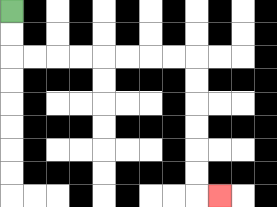{'start': '[0, 0]', 'end': '[9, 8]', 'path_directions': 'D,D,R,R,R,R,R,R,R,R,D,D,D,D,D,D,R', 'path_coordinates': '[[0, 0], [0, 1], [0, 2], [1, 2], [2, 2], [3, 2], [4, 2], [5, 2], [6, 2], [7, 2], [8, 2], [8, 3], [8, 4], [8, 5], [8, 6], [8, 7], [8, 8], [9, 8]]'}